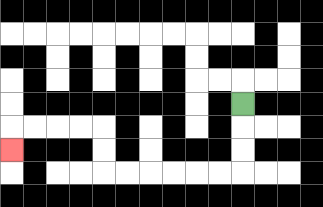{'start': '[10, 4]', 'end': '[0, 6]', 'path_directions': 'D,D,D,L,L,L,L,L,L,U,U,L,L,L,L,D', 'path_coordinates': '[[10, 4], [10, 5], [10, 6], [10, 7], [9, 7], [8, 7], [7, 7], [6, 7], [5, 7], [4, 7], [4, 6], [4, 5], [3, 5], [2, 5], [1, 5], [0, 5], [0, 6]]'}